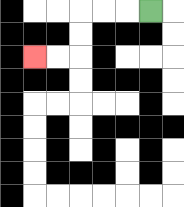{'start': '[6, 0]', 'end': '[1, 2]', 'path_directions': 'L,L,L,D,D,L,L', 'path_coordinates': '[[6, 0], [5, 0], [4, 0], [3, 0], [3, 1], [3, 2], [2, 2], [1, 2]]'}